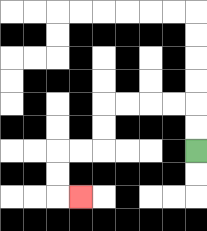{'start': '[8, 6]', 'end': '[3, 8]', 'path_directions': 'U,U,L,L,L,L,D,D,L,L,D,D,R', 'path_coordinates': '[[8, 6], [8, 5], [8, 4], [7, 4], [6, 4], [5, 4], [4, 4], [4, 5], [4, 6], [3, 6], [2, 6], [2, 7], [2, 8], [3, 8]]'}